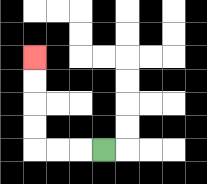{'start': '[4, 6]', 'end': '[1, 2]', 'path_directions': 'L,L,L,U,U,U,U', 'path_coordinates': '[[4, 6], [3, 6], [2, 6], [1, 6], [1, 5], [1, 4], [1, 3], [1, 2]]'}